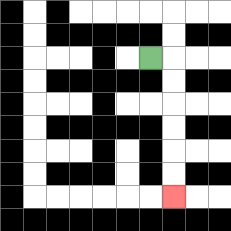{'start': '[6, 2]', 'end': '[7, 8]', 'path_directions': 'R,D,D,D,D,D,D', 'path_coordinates': '[[6, 2], [7, 2], [7, 3], [7, 4], [7, 5], [7, 6], [7, 7], [7, 8]]'}